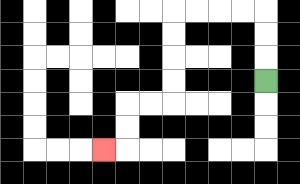{'start': '[11, 3]', 'end': '[4, 6]', 'path_directions': 'U,U,U,L,L,L,L,D,D,D,D,L,L,D,D,L', 'path_coordinates': '[[11, 3], [11, 2], [11, 1], [11, 0], [10, 0], [9, 0], [8, 0], [7, 0], [7, 1], [7, 2], [7, 3], [7, 4], [6, 4], [5, 4], [5, 5], [5, 6], [4, 6]]'}